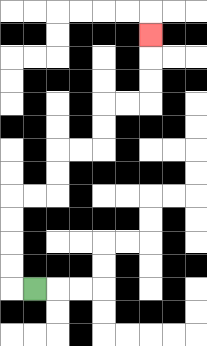{'start': '[1, 12]', 'end': '[6, 1]', 'path_directions': 'L,U,U,U,U,R,R,U,U,R,R,U,U,R,R,U,U,U', 'path_coordinates': '[[1, 12], [0, 12], [0, 11], [0, 10], [0, 9], [0, 8], [1, 8], [2, 8], [2, 7], [2, 6], [3, 6], [4, 6], [4, 5], [4, 4], [5, 4], [6, 4], [6, 3], [6, 2], [6, 1]]'}